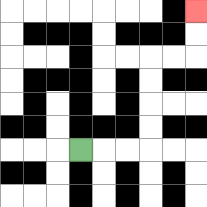{'start': '[3, 6]', 'end': '[8, 0]', 'path_directions': 'R,R,R,U,U,U,U,R,R,U,U', 'path_coordinates': '[[3, 6], [4, 6], [5, 6], [6, 6], [6, 5], [6, 4], [6, 3], [6, 2], [7, 2], [8, 2], [8, 1], [8, 0]]'}